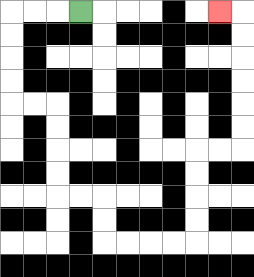{'start': '[3, 0]', 'end': '[9, 0]', 'path_directions': 'L,L,L,D,D,D,D,R,R,D,D,D,D,R,R,D,D,R,R,R,R,U,U,U,U,R,R,U,U,U,U,U,U,L', 'path_coordinates': '[[3, 0], [2, 0], [1, 0], [0, 0], [0, 1], [0, 2], [0, 3], [0, 4], [1, 4], [2, 4], [2, 5], [2, 6], [2, 7], [2, 8], [3, 8], [4, 8], [4, 9], [4, 10], [5, 10], [6, 10], [7, 10], [8, 10], [8, 9], [8, 8], [8, 7], [8, 6], [9, 6], [10, 6], [10, 5], [10, 4], [10, 3], [10, 2], [10, 1], [10, 0], [9, 0]]'}